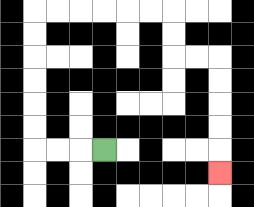{'start': '[4, 6]', 'end': '[9, 7]', 'path_directions': 'L,L,L,U,U,U,U,U,U,R,R,R,R,R,R,D,D,R,R,D,D,D,D,D', 'path_coordinates': '[[4, 6], [3, 6], [2, 6], [1, 6], [1, 5], [1, 4], [1, 3], [1, 2], [1, 1], [1, 0], [2, 0], [3, 0], [4, 0], [5, 0], [6, 0], [7, 0], [7, 1], [7, 2], [8, 2], [9, 2], [9, 3], [9, 4], [9, 5], [9, 6], [9, 7]]'}